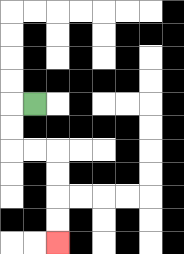{'start': '[1, 4]', 'end': '[2, 10]', 'path_directions': 'L,D,D,R,R,D,D,D,D', 'path_coordinates': '[[1, 4], [0, 4], [0, 5], [0, 6], [1, 6], [2, 6], [2, 7], [2, 8], [2, 9], [2, 10]]'}